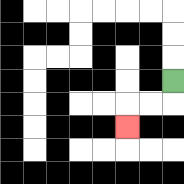{'start': '[7, 3]', 'end': '[5, 5]', 'path_directions': 'D,L,L,D', 'path_coordinates': '[[7, 3], [7, 4], [6, 4], [5, 4], [5, 5]]'}